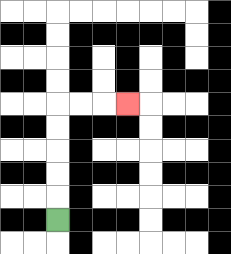{'start': '[2, 9]', 'end': '[5, 4]', 'path_directions': 'U,U,U,U,U,R,R,R', 'path_coordinates': '[[2, 9], [2, 8], [2, 7], [2, 6], [2, 5], [2, 4], [3, 4], [4, 4], [5, 4]]'}